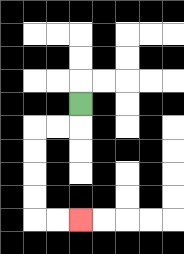{'start': '[3, 4]', 'end': '[3, 9]', 'path_directions': 'D,L,L,D,D,D,D,R,R', 'path_coordinates': '[[3, 4], [3, 5], [2, 5], [1, 5], [1, 6], [1, 7], [1, 8], [1, 9], [2, 9], [3, 9]]'}